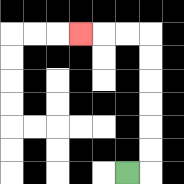{'start': '[5, 7]', 'end': '[3, 1]', 'path_directions': 'R,U,U,U,U,U,U,L,L,L', 'path_coordinates': '[[5, 7], [6, 7], [6, 6], [6, 5], [6, 4], [6, 3], [6, 2], [6, 1], [5, 1], [4, 1], [3, 1]]'}